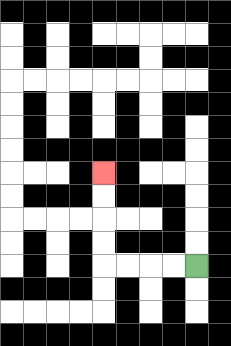{'start': '[8, 11]', 'end': '[4, 7]', 'path_directions': 'L,L,L,L,U,U,U,U', 'path_coordinates': '[[8, 11], [7, 11], [6, 11], [5, 11], [4, 11], [4, 10], [4, 9], [4, 8], [4, 7]]'}